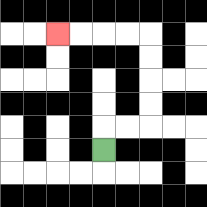{'start': '[4, 6]', 'end': '[2, 1]', 'path_directions': 'U,R,R,U,U,U,U,L,L,L,L', 'path_coordinates': '[[4, 6], [4, 5], [5, 5], [6, 5], [6, 4], [6, 3], [6, 2], [6, 1], [5, 1], [4, 1], [3, 1], [2, 1]]'}